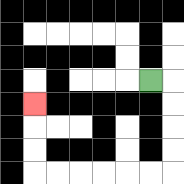{'start': '[6, 3]', 'end': '[1, 4]', 'path_directions': 'R,D,D,D,D,L,L,L,L,L,L,U,U,U', 'path_coordinates': '[[6, 3], [7, 3], [7, 4], [7, 5], [7, 6], [7, 7], [6, 7], [5, 7], [4, 7], [3, 7], [2, 7], [1, 7], [1, 6], [1, 5], [1, 4]]'}